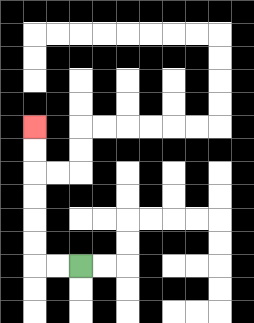{'start': '[3, 11]', 'end': '[1, 5]', 'path_directions': 'L,L,U,U,U,U,U,U', 'path_coordinates': '[[3, 11], [2, 11], [1, 11], [1, 10], [1, 9], [1, 8], [1, 7], [1, 6], [1, 5]]'}